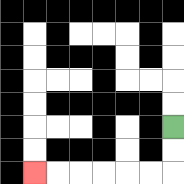{'start': '[7, 5]', 'end': '[1, 7]', 'path_directions': 'D,D,L,L,L,L,L,L', 'path_coordinates': '[[7, 5], [7, 6], [7, 7], [6, 7], [5, 7], [4, 7], [3, 7], [2, 7], [1, 7]]'}